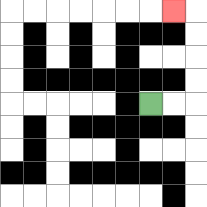{'start': '[6, 4]', 'end': '[7, 0]', 'path_directions': 'R,R,U,U,U,U,L', 'path_coordinates': '[[6, 4], [7, 4], [8, 4], [8, 3], [8, 2], [8, 1], [8, 0], [7, 0]]'}